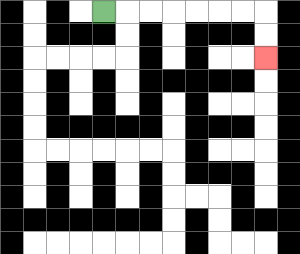{'start': '[4, 0]', 'end': '[11, 2]', 'path_directions': 'R,R,R,R,R,R,R,D,D', 'path_coordinates': '[[4, 0], [5, 0], [6, 0], [7, 0], [8, 0], [9, 0], [10, 0], [11, 0], [11, 1], [11, 2]]'}